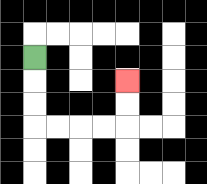{'start': '[1, 2]', 'end': '[5, 3]', 'path_directions': 'D,D,D,R,R,R,R,U,U', 'path_coordinates': '[[1, 2], [1, 3], [1, 4], [1, 5], [2, 5], [3, 5], [4, 5], [5, 5], [5, 4], [5, 3]]'}